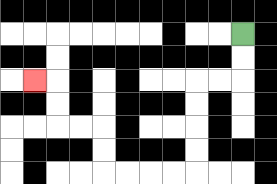{'start': '[10, 1]', 'end': '[1, 3]', 'path_directions': 'D,D,L,L,D,D,D,D,L,L,L,L,U,U,L,L,U,U,L', 'path_coordinates': '[[10, 1], [10, 2], [10, 3], [9, 3], [8, 3], [8, 4], [8, 5], [8, 6], [8, 7], [7, 7], [6, 7], [5, 7], [4, 7], [4, 6], [4, 5], [3, 5], [2, 5], [2, 4], [2, 3], [1, 3]]'}